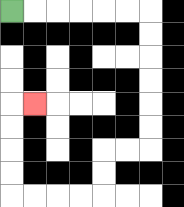{'start': '[0, 0]', 'end': '[1, 4]', 'path_directions': 'R,R,R,R,R,R,D,D,D,D,D,D,L,L,D,D,L,L,L,L,U,U,U,U,R', 'path_coordinates': '[[0, 0], [1, 0], [2, 0], [3, 0], [4, 0], [5, 0], [6, 0], [6, 1], [6, 2], [6, 3], [6, 4], [6, 5], [6, 6], [5, 6], [4, 6], [4, 7], [4, 8], [3, 8], [2, 8], [1, 8], [0, 8], [0, 7], [0, 6], [0, 5], [0, 4], [1, 4]]'}